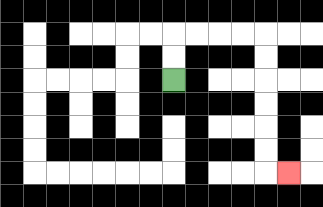{'start': '[7, 3]', 'end': '[12, 7]', 'path_directions': 'U,U,R,R,R,R,D,D,D,D,D,D,R', 'path_coordinates': '[[7, 3], [7, 2], [7, 1], [8, 1], [9, 1], [10, 1], [11, 1], [11, 2], [11, 3], [11, 4], [11, 5], [11, 6], [11, 7], [12, 7]]'}